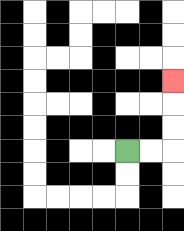{'start': '[5, 6]', 'end': '[7, 3]', 'path_directions': 'R,R,U,U,U', 'path_coordinates': '[[5, 6], [6, 6], [7, 6], [7, 5], [7, 4], [7, 3]]'}